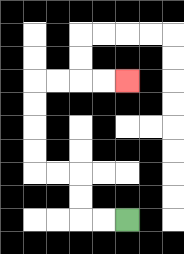{'start': '[5, 9]', 'end': '[5, 3]', 'path_directions': 'L,L,U,U,L,L,U,U,U,U,R,R,R,R', 'path_coordinates': '[[5, 9], [4, 9], [3, 9], [3, 8], [3, 7], [2, 7], [1, 7], [1, 6], [1, 5], [1, 4], [1, 3], [2, 3], [3, 3], [4, 3], [5, 3]]'}